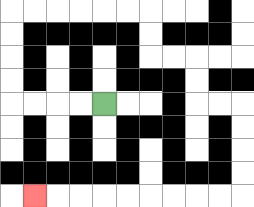{'start': '[4, 4]', 'end': '[1, 8]', 'path_directions': 'L,L,L,L,U,U,U,U,R,R,R,R,R,R,D,D,R,R,D,D,R,R,D,D,D,D,L,L,L,L,L,L,L,L,L', 'path_coordinates': '[[4, 4], [3, 4], [2, 4], [1, 4], [0, 4], [0, 3], [0, 2], [0, 1], [0, 0], [1, 0], [2, 0], [3, 0], [4, 0], [5, 0], [6, 0], [6, 1], [6, 2], [7, 2], [8, 2], [8, 3], [8, 4], [9, 4], [10, 4], [10, 5], [10, 6], [10, 7], [10, 8], [9, 8], [8, 8], [7, 8], [6, 8], [5, 8], [4, 8], [3, 8], [2, 8], [1, 8]]'}